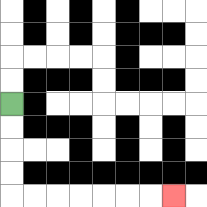{'start': '[0, 4]', 'end': '[7, 8]', 'path_directions': 'D,D,D,D,R,R,R,R,R,R,R', 'path_coordinates': '[[0, 4], [0, 5], [0, 6], [0, 7], [0, 8], [1, 8], [2, 8], [3, 8], [4, 8], [5, 8], [6, 8], [7, 8]]'}